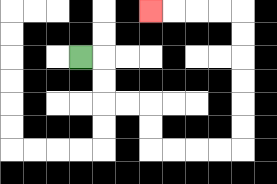{'start': '[3, 2]', 'end': '[6, 0]', 'path_directions': 'R,D,D,R,R,D,D,R,R,R,R,U,U,U,U,U,U,L,L,L,L', 'path_coordinates': '[[3, 2], [4, 2], [4, 3], [4, 4], [5, 4], [6, 4], [6, 5], [6, 6], [7, 6], [8, 6], [9, 6], [10, 6], [10, 5], [10, 4], [10, 3], [10, 2], [10, 1], [10, 0], [9, 0], [8, 0], [7, 0], [6, 0]]'}